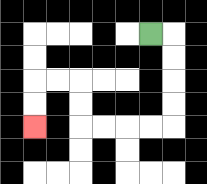{'start': '[6, 1]', 'end': '[1, 5]', 'path_directions': 'R,D,D,D,D,L,L,L,L,U,U,L,L,D,D', 'path_coordinates': '[[6, 1], [7, 1], [7, 2], [7, 3], [7, 4], [7, 5], [6, 5], [5, 5], [4, 5], [3, 5], [3, 4], [3, 3], [2, 3], [1, 3], [1, 4], [1, 5]]'}